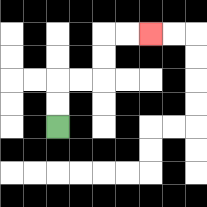{'start': '[2, 5]', 'end': '[6, 1]', 'path_directions': 'U,U,R,R,U,U,R,R', 'path_coordinates': '[[2, 5], [2, 4], [2, 3], [3, 3], [4, 3], [4, 2], [4, 1], [5, 1], [6, 1]]'}